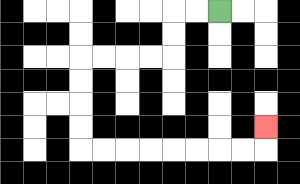{'start': '[9, 0]', 'end': '[11, 5]', 'path_directions': 'L,L,D,D,L,L,L,L,D,D,D,D,R,R,R,R,R,R,R,R,U', 'path_coordinates': '[[9, 0], [8, 0], [7, 0], [7, 1], [7, 2], [6, 2], [5, 2], [4, 2], [3, 2], [3, 3], [3, 4], [3, 5], [3, 6], [4, 6], [5, 6], [6, 6], [7, 6], [8, 6], [9, 6], [10, 6], [11, 6], [11, 5]]'}